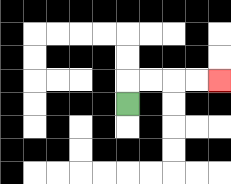{'start': '[5, 4]', 'end': '[9, 3]', 'path_directions': 'U,R,R,R,R', 'path_coordinates': '[[5, 4], [5, 3], [6, 3], [7, 3], [8, 3], [9, 3]]'}